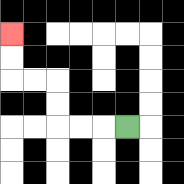{'start': '[5, 5]', 'end': '[0, 1]', 'path_directions': 'L,L,L,U,U,L,L,U,U', 'path_coordinates': '[[5, 5], [4, 5], [3, 5], [2, 5], [2, 4], [2, 3], [1, 3], [0, 3], [0, 2], [0, 1]]'}